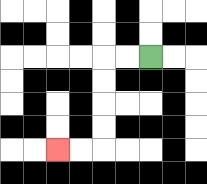{'start': '[6, 2]', 'end': '[2, 6]', 'path_directions': 'L,L,D,D,D,D,L,L', 'path_coordinates': '[[6, 2], [5, 2], [4, 2], [4, 3], [4, 4], [4, 5], [4, 6], [3, 6], [2, 6]]'}